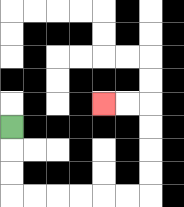{'start': '[0, 5]', 'end': '[4, 4]', 'path_directions': 'D,D,D,R,R,R,R,R,R,U,U,U,U,L,L', 'path_coordinates': '[[0, 5], [0, 6], [0, 7], [0, 8], [1, 8], [2, 8], [3, 8], [4, 8], [5, 8], [6, 8], [6, 7], [6, 6], [6, 5], [6, 4], [5, 4], [4, 4]]'}